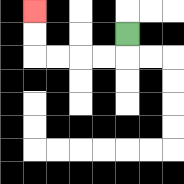{'start': '[5, 1]', 'end': '[1, 0]', 'path_directions': 'D,L,L,L,L,U,U', 'path_coordinates': '[[5, 1], [5, 2], [4, 2], [3, 2], [2, 2], [1, 2], [1, 1], [1, 0]]'}